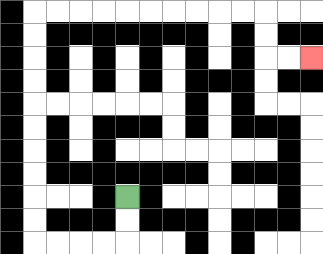{'start': '[5, 8]', 'end': '[13, 2]', 'path_directions': 'D,D,L,L,L,L,U,U,U,U,U,U,U,U,U,U,R,R,R,R,R,R,R,R,R,R,D,D,R,R', 'path_coordinates': '[[5, 8], [5, 9], [5, 10], [4, 10], [3, 10], [2, 10], [1, 10], [1, 9], [1, 8], [1, 7], [1, 6], [1, 5], [1, 4], [1, 3], [1, 2], [1, 1], [1, 0], [2, 0], [3, 0], [4, 0], [5, 0], [6, 0], [7, 0], [8, 0], [9, 0], [10, 0], [11, 0], [11, 1], [11, 2], [12, 2], [13, 2]]'}